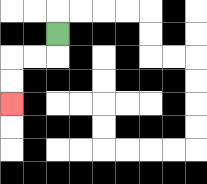{'start': '[2, 1]', 'end': '[0, 4]', 'path_directions': 'D,L,L,D,D', 'path_coordinates': '[[2, 1], [2, 2], [1, 2], [0, 2], [0, 3], [0, 4]]'}